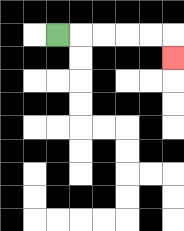{'start': '[2, 1]', 'end': '[7, 2]', 'path_directions': 'R,R,R,R,R,D', 'path_coordinates': '[[2, 1], [3, 1], [4, 1], [5, 1], [6, 1], [7, 1], [7, 2]]'}